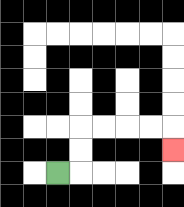{'start': '[2, 7]', 'end': '[7, 6]', 'path_directions': 'R,U,U,R,R,R,R,D', 'path_coordinates': '[[2, 7], [3, 7], [3, 6], [3, 5], [4, 5], [5, 5], [6, 5], [7, 5], [7, 6]]'}